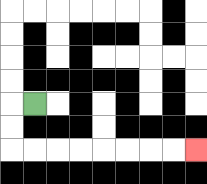{'start': '[1, 4]', 'end': '[8, 6]', 'path_directions': 'L,D,D,R,R,R,R,R,R,R,R', 'path_coordinates': '[[1, 4], [0, 4], [0, 5], [0, 6], [1, 6], [2, 6], [3, 6], [4, 6], [5, 6], [6, 6], [7, 6], [8, 6]]'}